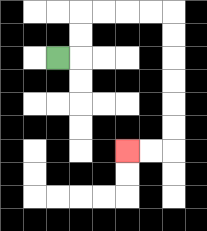{'start': '[2, 2]', 'end': '[5, 6]', 'path_directions': 'R,U,U,R,R,R,R,D,D,D,D,D,D,L,L', 'path_coordinates': '[[2, 2], [3, 2], [3, 1], [3, 0], [4, 0], [5, 0], [6, 0], [7, 0], [7, 1], [7, 2], [7, 3], [7, 4], [7, 5], [7, 6], [6, 6], [5, 6]]'}